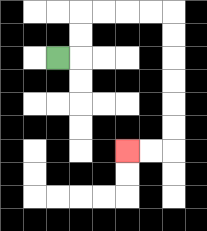{'start': '[2, 2]', 'end': '[5, 6]', 'path_directions': 'R,U,U,R,R,R,R,D,D,D,D,D,D,L,L', 'path_coordinates': '[[2, 2], [3, 2], [3, 1], [3, 0], [4, 0], [5, 0], [6, 0], [7, 0], [7, 1], [7, 2], [7, 3], [7, 4], [7, 5], [7, 6], [6, 6], [5, 6]]'}